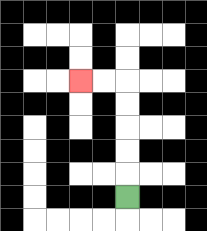{'start': '[5, 8]', 'end': '[3, 3]', 'path_directions': 'U,U,U,U,U,L,L', 'path_coordinates': '[[5, 8], [5, 7], [5, 6], [5, 5], [5, 4], [5, 3], [4, 3], [3, 3]]'}